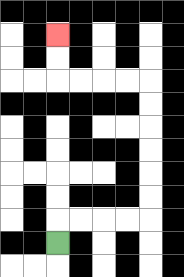{'start': '[2, 10]', 'end': '[2, 1]', 'path_directions': 'U,R,R,R,R,U,U,U,U,U,U,L,L,L,L,U,U', 'path_coordinates': '[[2, 10], [2, 9], [3, 9], [4, 9], [5, 9], [6, 9], [6, 8], [6, 7], [6, 6], [6, 5], [6, 4], [6, 3], [5, 3], [4, 3], [3, 3], [2, 3], [2, 2], [2, 1]]'}